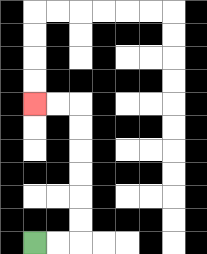{'start': '[1, 10]', 'end': '[1, 4]', 'path_directions': 'R,R,U,U,U,U,U,U,L,L', 'path_coordinates': '[[1, 10], [2, 10], [3, 10], [3, 9], [3, 8], [3, 7], [3, 6], [3, 5], [3, 4], [2, 4], [1, 4]]'}